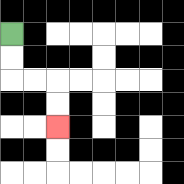{'start': '[0, 1]', 'end': '[2, 5]', 'path_directions': 'D,D,R,R,D,D', 'path_coordinates': '[[0, 1], [0, 2], [0, 3], [1, 3], [2, 3], [2, 4], [2, 5]]'}